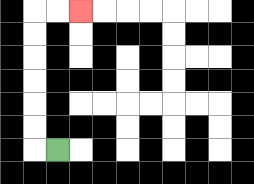{'start': '[2, 6]', 'end': '[3, 0]', 'path_directions': 'L,U,U,U,U,U,U,R,R', 'path_coordinates': '[[2, 6], [1, 6], [1, 5], [1, 4], [1, 3], [1, 2], [1, 1], [1, 0], [2, 0], [3, 0]]'}